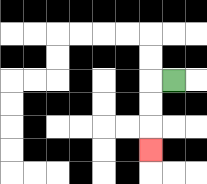{'start': '[7, 3]', 'end': '[6, 6]', 'path_directions': 'L,D,D,D', 'path_coordinates': '[[7, 3], [6, 3], [6, 4], [6, 5], [6, 6]]'}